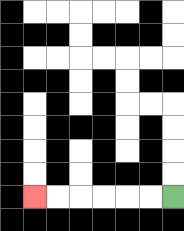{'start': '[7, 8]', 'end': '[1, 8]', 'path_directions': 'L,L,L,L,L,L', 'path_coordinates': '[[7, 8], [6, 8], [5, 8], [4, 8], [3, 8], [2, 8], [1, 8]]'}